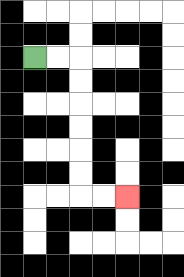{'start': '[1, 2]', 'end': '[5, 8]', 'path_directions': 'R,R,D,D,D,D,D,D,R,R', 'path_coordinates': '[[1, 2], [2, 2], [3, 2], [3, 3], [3, 4], [3, 5], [3, 6], [3, 7], [3, 8], [4, 8], [5, 8]]'}